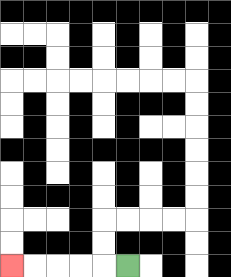{'start': '[5, 11]', 'end': '[0, 11]', 'path_directions': 'L,L,L,L,L', 'path_coordinates': '[[5, 11], [4, 11], [3, 11], [2, 11], [1, 11], [0, 11]]'}